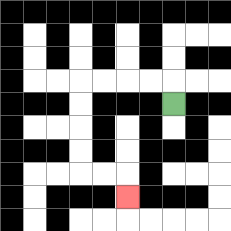{'start': '[7, 4]', 'end': '[5, 8]', 'path_directions': 'U,L,L,L,L,D,D,D,D,R,R,D', 'path_coordinates': '[[7, 4], [7, 3], [6, 3], [5, 3], [4, 3], [3, 3], [3, 4], [3, 5], [3, 6], [3, 7], [4, 7], [5, 7], [5, 8]]'}